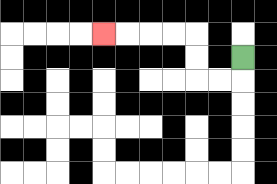{'start': '[10, 2]', 'end': '[4, 1]', 'path_directions': 'D,L,L,U,U,L,L,L,L', 'path_coordinates': '[[10, 2], [10, 3], [9, 3], [8, 3], [8, 2], [8, 1], [7, 1], [6, 1], [5, 1], [4, 1]]'}